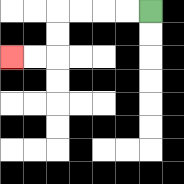{'start': '[6, 0]', 'end': '[0, 2]', 'path_directions': 'L,L,L,L,D,D,L,L', 'path_coordinates': '[[6, 0], [5, 0], [4, 0], [3, 0], [2, 0], [2, 1], [2, 2], [1, 2], [0, 2]]'}